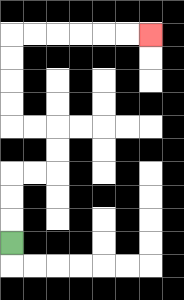{'start': '[0, 10]', 'end': '[6, 1]', 'path_directions': 'U,U,U,R,R,U,U,L,L,U,U,U,U,R,R,R,R,R,R', 'path_coordinates': '[[0, 10], [0, 9], [0, 8], [0, 7], [1, 7], [2, 7], [2, 6], [2, 5], [1, 5], [0, 5], [0, 4], [0, 3], [0, 2], [0, 1], [1, 1], [2, 1], [3, 1], [4, 1], [5, 1], [6, 1]]'}